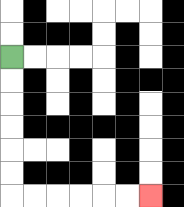{'start': '[0, 2]', 'end': '[6, 8]', 'path_directions': 'D,D,D,D,D,D,R,R,R,R,R,R', 'path_coordinates': '[[0, 2], [0, 3], [0, 4], [0, 5], [0, 6], [0, 7], [0, 8], [1, 8], [2, 8], [3, 8], [4, 8], [5, 8], [6, 8]]'}